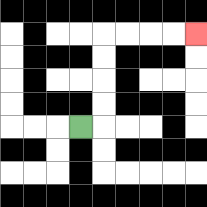{'start': '[3, 5]', 'end': '[8, 1]', 'path_directions': 'R,U,U,U,U,R,R,R,R', 'path_coordinates': '[[3, 5], [4, 5], [4, 4], [4, 3], [4, 2], [4, 1], [5, 1], [6, 1], [7, 1], [8, 1]]'}